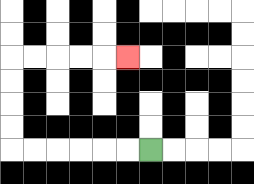{'start': '[6, 6]', 'end': '[5, 2]', 'path_directions': 'L,L,L,L,L,L,U,U,U,U,R,R,R,R,R', 'path_coordinates': '[[6, 6], [5, 6], [4, 6], [3, 6], [2, 6], [1, 6], [0, 6], [0, 5], [0, 4], [0, 3], [0, 2], [1, 2], [2, 2], [3, 2], [4, 2], [5, 2]]'}